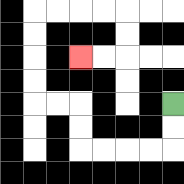{'start': '[7, 4]', 'end': '[3, 2]', 'path_directions': 'D,D,L,L,L,L,U,U,L,L,U,U,U,U,R,R,R,R,D,D,L,L', 'path_coordinates': '[[7, 4], [7, 5], [7, 6], [6, 6], [5, 6], [4, 6], [3, 6], [3, 5], [3, 4], [2, 4], [1, 4], [1, 3], [1, 2], [1, 1], [1, 0], [2, 0], [3, 0], [4, 0], [5, 0], [5, 1], [5, 2], [4, 2], [3, 2]]'}